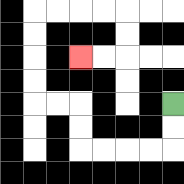{'start': '[7, 4]', 'end': '[3, 2]', 'path_directions': 'D,D,L,L,L,L,U,U,L,L,U,U,U,U,R,R,R,R,D,D,L,L', 'path_coordinates': '[[7, 4], [7, 5], [7, 6], [6, 6], [5, 6], [4, 6], [3, 6], [3, 5], [3, 4], [2, 4], [1, 4], [1, 3], [1, 2], [1, 1], [1, 0], [2, 0], [3, 0], [4, 0], [5, 0], [5, 1], [5, 2], [4, 2], [3, 2]]'}